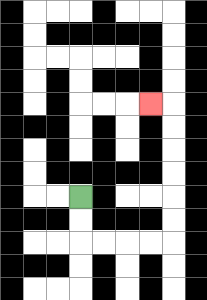{'start': '[3, 8]', 'end': '[6, 4]', 'path_directions': 'D,D,R,R,R,R,U,U,U,U,U,U,L', 'path_coordinates': '[[3, 8], [3, 9], [3, 10], [4, 10], [5, 10], [6, 10], [7, 10], [7, 9], [7, 8], [7, 7], [7, 6], [7, 5], [7, 4], [6, 4]]'}